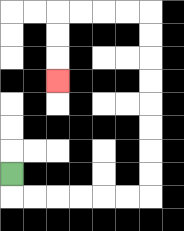{'start': '[0, 7]', 'end': '[2, 3]', 'path_directions': 'D,R,R,R,R,R,R,U,U,U,U,U,U,U,U,L,L,L,L,D,D,D', 'path_coordinates': '[[0, 7], [0, 8], [1, 8], [2, 8], [3, 8], [4, 8], [5, 8], [6, 8], [6, 7], [6, 6], [6, 5], [6, 4], [6, 3], [6, 2], [6, 1], [6, 0], [5, 0], [4, 0], [3, 0], [2, 0], [2, 1], [2, 2], [2, 3]]'}